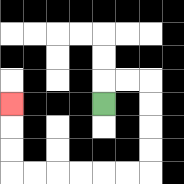{'start': '[4, 4]', 'end': '[0, 4]', 'path_directions': 'U,R,R,D,D,D,D,L,L,L,L,L,L,U,U,U', 'path_coordinates': '[[4, 4], [4, 3], [5, 3], [6, 3], [6, 4], [6, 5], [6, 6], [6, 7], [5, 7], [4, 7], [3, 7], [2, 7], [1, 7], [0, 7], [0, 6], [0, 5], [0, 4]]'}